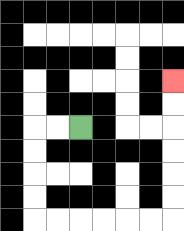{'start': '[3, 5]', 'end': '[7, 3]', 'path_directions': 'L,L,D,D,D,D,R,R,R,R,R,R,U,U,U,U,U,U', 'path_coordinates': '[[3, 5], [2, 5], [1, 5], [1, 6], [1, 7], [1, 8], [1, 9], [2, 9], [3, 9], [4, 9], [5, 9], [6, 9], [7, 9], [7, 8], [7, 7], [7, 6], [7, 5], [7, 4], [7, 3]]'}